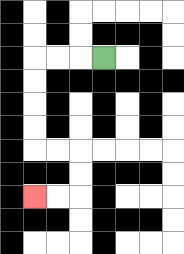{'start': '[4, 2]', 'end': '[1, 8]', 'path_directions': 'L,L,L,D,D,D,D,R,R,D,D,L,L', 'path_coordinates': '[[4, 2], [3, 2], [2, 2], [1, 2], [1, 3], [1, 4], [1, 5], [1, 6], [2, 6], [3, 6], [3, 7], [3, 8], [2, 8], [1, 8]]'}